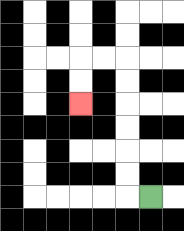{'start': '[6, 8]', 'end': '[3, 4]', 'path_directions': 'L,U,U,U,U,U,U,L,L,D,D', 'path_coordinates': '[[6, 8], [5, 8], [5, 7], [5, 6], [5, 5], [5, 4], [5, 3], [5, 2], [4, 2], [3, 2], [3, 3], [3, 4]]'}